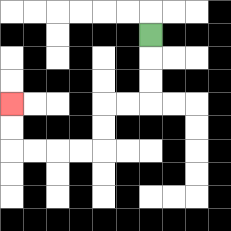{'start': '[6, 1]', 'end': '[0, 4]', 'path_directions': 'D,D,D,L,L,D,D,L,L,L,L,U,U', 'path_coordinates': '[[6, 1], [6, 2], [6, 3], [6, 4], [5, 4], [4, 4], [4, 5], [4, 6], [3, 6], [2, 6], [1, 6], [0, 6], [0, 5], [0, 4]]'}